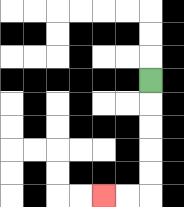{'start': '[6, 3]', 'end': '[4, 8]', 'path_directions': 'D,D,D,D,D,L,L', 'path_coordinates': '[[6, 3], [6, 4], [6, 5], [6, 6], [6, 7], [6, 8], [5, 8], [4, 8]]'}